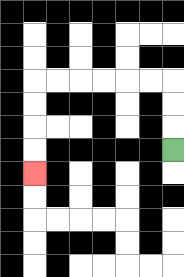{'start': '[7, 6]', 'end': '[1, 7]', 'path_directions': 'U,U,U,L,L,L,L,L,L,D,D,D,D', 'path_coordinates': '[[7, 6], [7, 5], [7, 4], [7, 3], [6, 3], [5, 3], [4, 3], [3, 3], [2, 3], [1, 3], [1, 4], [1, 5], [1, 6], [1, 7]]'}